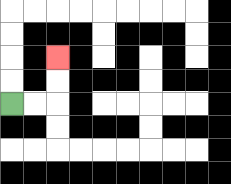{'start': '[0, 4]', 'end': '[2, 2]', 'path_directions': 'R,R,U,U', 'path_coordinates': '[[0, 4], [1, 4], [2, 4], [2, 3], [2, 2]]'}